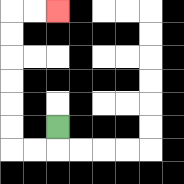{'start': '[2, 5]', 'end': '[2, 0]', 'path_directions': 'D,L,L,U,U,U,U,U,U,R,R', 'path_coordinates': '[[2, 5], [2, 6], [1, 6], [0, 6], [0, 5], [0, 4], [0, 3], [0, 2], [0, 1], [0, 0], [1, 0], [2, 0]]'}